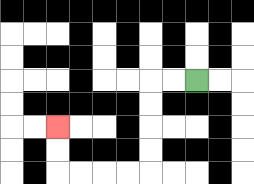{'start': '[8, 3]', 'end': '[2, 5]', 'path_directions': 'L,L,D,D,D,D,L,L,L,L,U,U', 'path_coordinates': '[[8, 3], [7, 3], [6, 3], [6, 4], [6, 5], [6, 6], [6, 7], [5, 7], [4, 7], [3, 7], [2, 7], [2, 6], [2, 5]]'}